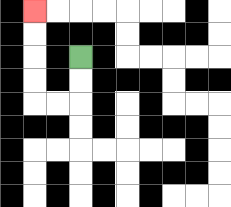{'start': '[3, 2]', 'end': '[1, 0]', 'path_directions': 'D,D,L,L,U,U,U,U', 'path_coordinates': '[[3, 2], [3, 3], [3, 4], [2, 4], [1, 4], [1, 3], [1, 2], [1, 1], [1, 0]]'}